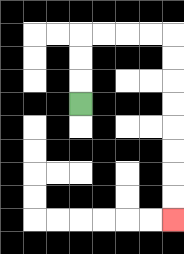{'start': '[3, 4]', 'end': '[7, 9]', 'path_directions': 'U,U,U,R,R,R,R,D,D,D,D,D,D,D,D', 'path_coordinates': '[[3, 4], [3, 3], [3, 2], [3, 1], [4, 1], [5, 1], [6, 1], [7, 1], [7, 2], [7, 3], [7, 4], [7, 5], [7, 6], [7, 7], [7, 8], [7, 9]]'}